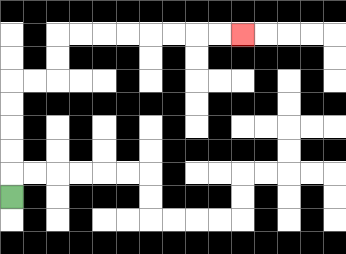{'start': '[0, 8]', 'end': '[10, 1]', 'path_directions': 'U,U,U,U,U,R,R,U,U,R,R,R,R,R,R,R,R', 'path_coordinates': '[[0, 8], [0, 7], [0, 6], [0, 5], [0, 4], [0, 3], [1, 3], [2, 3], [2, 2], [2, 1], [3, 1], [4, 1], [5, 1], [6, 1], [7, 1], [8, 1], [9, 1], [10, 1]]'}